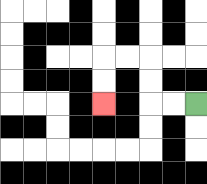{'start': '[8, 4]', 'end': '[4, 4]', 'path_directions': 'L,L,U,U,L,L,D,D', 'path_coordinates': '[[8, 4], [7, 4], [6, 4], [6, 3], [6, 2], [5, 2], [4, 2], [4, 3], [4, 4]]'}